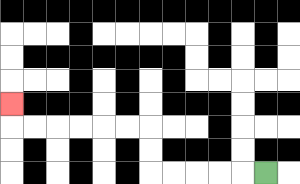{'start': '[11, 7]', 'end': '[0, 4]', 'path_directions': 'L,L,L,L,L,U,U,L,L,L,L,L,L,U', 'path_coordinates': '[[11, 7], [10, 7], [9, 7], [8, 7], [7, 7], [6, 7], [6, 6], [6, 5], [5, 5], [4, 5], [3, 5], [2, 5], [1, 5], [0, 5], [0, 4]]'}